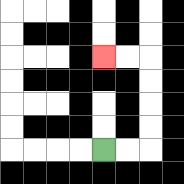{'start': '[4, 6]', 'end': '[4, 2]', 'path_directions': 'R,R,U,U,U,U,L,L', 'path_coordinates': '[[4, 6], [5, 6], [6, 6], [6, 5], [6, 4], [6, 3], [6, 2], [5, 2], [4, 2]]'}